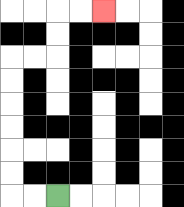{'start': '[2, 8]', 'end': '[4, 0]', 'path_directions': 'L,L,U,U,U,U,U,U,R,R,U,U,R,R', 'path_coordinates': '[[2, 8], [1, 8], [0, 8], [0, 7], [0, 6], [0, 5], [0, 4], [0, 3], [0, 2], [1, 2], [2, 2], [2, 1], [2, 0], [3, 0], [4, 0]]'}